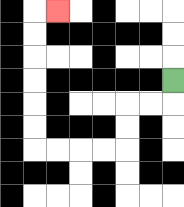{'start': '[7, 3]', 'end': '[2, 0]', 'path_directions': 'D,L,L,D,D,L,L,L,L,U,U,U,U,U,U,R', 'path_coordinates': '[[7, 3], [7, 4], [6, 4], [5, 4], [5, 5], [5, 6], [4, 6], [3, 6], [2, 6], [1, 6], [1, 5], [1, 4], [1, 3], [1, 2], [1, 1], [1, 0], [2, 0]]'}